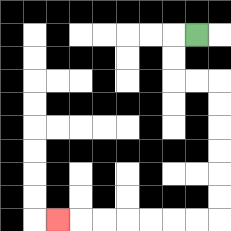{'start': '[8, 1]', 'end': '[2, 9]', 'path_directions': 'L,D,D,R,R,D,D,D,D,D,D,L,L,L,L,L,L,L', 'path_coordinates': '[[8, 1], [7, 1], [7, 2], [7, 3], [8, 3], [9, 3], [9, 4], [9, 5], [9, 6], [9, 7], [9, 8], [9, 9], [8, 9], [7, 9], [6, 9], [5, 9], [4, 9], [3, 9], [2, 9]]'}